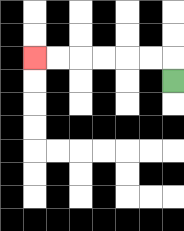{'start': '[7, 3]', 'end': '[1, 2]', 'path_directions': 'U,L,L,L,L,L,L', 'path_coordinates': '[[7, 3], [7, 2], [6, 2], [5, 2], [4, 2], [3, 2], [2, 2], [1, 2]]'}